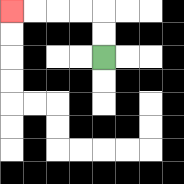{'start': '[4, 2]', 'end': '[0, 0]', 'path_directions': 'U,U,L,L,L,L', 'path_coordinates': '[[4, 2], [4, 1], [4, 0], [3, 0], [2, 0], [1, 0], [0, 0]]'}